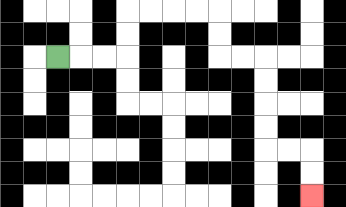{'start': '[2, 2]', 'end': '[13, 8]', 'path_directions': 'R,R,R,U,U,R,R,R,R,D,D,R,R,D,D,D,D,R,R,D,D', 'path_coordinates': '[[2, 2], [3, 2], [4, 2], [5, 2], [5, 1], [5, 0], [6, 0], [7, 0], [8, 0], [9, 0], [9, 1], [9, 2], [10, 2], [11, 2], [11, 3], [11, 4], [11, 5], [11, 6], [12, 6], [13, 6], [13, 7], [13, 8]]'}